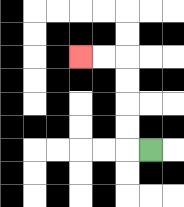{'start': '[6, 6]', 'end': '[3, 2]', 'path_directions': 'L,U,U,U,U,L,L', 'path_coordinates': '[[6, 6], [5, 6], [5, 5], [5, 4], [5, 3], [5, 2], [4, 2], [3, 2]]'}